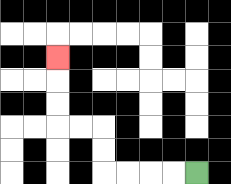{'start': '[8, 7]', 'end': '[2, 2]', 'path_directions': 'L,L,L,L,U,U,L,L,U,U,U', 'path_coordinates': '[[8, 7], [7, 7], [6, 7], [5, 7], [4, 7], [4, 6], [4, 5], [3, 5], [2, 5], [2, 4], [2, 3], [2, 2]]'}